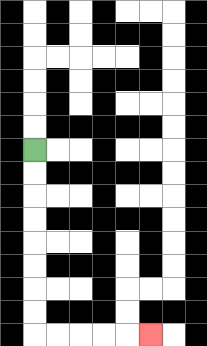{'start': '[1, 6]', 'end': '[6, 14]', 'path_directions': 'D,D,D,D,D,D,D,D,R,R,R,R,R', 'path_coordinates': '[[1, 6], [1, 7], [1, 8], [1, 9], [1, 10], [1, 11], [1, 12], [1, 13], [1, 14], [2, 14], [3, 14], [4, 14], [5, 14], [6, 14]]'}